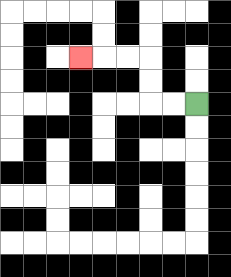{'start': '[8, 4]', 'end': '[3, 2]', 'path_directions': 'L,L,U,U,L,L,L', 'path_coordinates': '[[8, 4], [7, 4], [6, 4], [6, 3], [6, 2], [5, 2], [4, 2], [3, 2]]'}